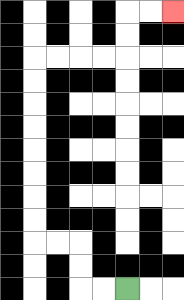{'start': '[5, 12]', 'end': '[7, 0]', 'path_directions': 'L,L,U,U,L,L,U,U,U,U,U,U,U,U,R,R,R,R,U,U,R,R', 'path_coordinates': '[[5, 12], [4, 12], [3, 12], [3, 11], [3, 10], [2, 10], [1, 10], [1, 9], [1, 8], [1, 7], [1, 6], [1, 5], [1, 4], [1, 3], [1, 2], [2, 2], [3, 2], [4, 2], [5, 2], [5, 1], [5, 0], [6, 0], [7, 0]]'}